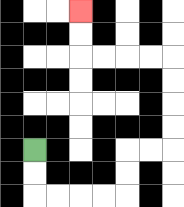{'start': '[1, 6]', 'end': '[3, 0]', 'path_directions': 'D,D,R,R,R,R,U,U,R,R,U,U,U,U,L,L,L,L,U,U', 'path_coordinates': '[[1, 6], [1, 7], [1, 8], [2, 8], [3, 8], [4, 8], [5, 8], [5, 7], [5, 6], [6, 6], [7, 6], [7, 5], [7, 4], [7, 3], [7, 2], [6, 2], [5, 2], [4, 2], [3, 2], [3, 1], [3, 0]]'}